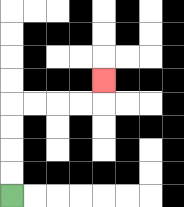{'start': '[0, 8]', 'end': '[4, 3]', 'path_directions': 'U,U,U,U,R,R,R,R,U', 'path_coordinates': '[[0, 8], [0, 7], [0, 6], [0, 5], [0, 4], [1, 4], [2, 4], [3, 4], [4, 4], [4, 3]]'}